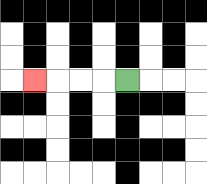{'start': '[5, 3]', 'end': '[1, 3]', 'path_directions': 'L,L,L,L', 'path_coordinates': '[[5, 3], [4, 3], [3, 3], [2, 3], [1, 3]]'}